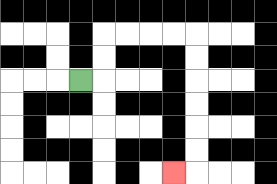{'start': '[3, 3]', 'end': '[7, 7]', 'path_directions': 'R,U,U,R,R,R,R,D,D,D,D,D,D,L', 'path_coordinates': '[[3, 3], [4, 3], [4, 2], [4, 1], [5, 1], [6, 1], [7, 1], [8, 1], [8, 2], [8, 3], [8, 4], [8, 5], [8, 6], [8, 7], [7, 7]]'}